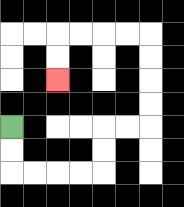{'start': '[0, 5]', 'end': '[2, 3]', 'path_directions': 'D,D,R,R,R,R,U,U,R,R,U,U,U,U,L,L,L,L,D,D', 'path_coordinates': '[[0, 5], [0, 6], [0, 7], [1, 7], [2, 7], [3, 7], [4, 7], [4, 6], [4, 5], [5, 5], [6, 5], [6, 4], [6, 3], [6, 2], [6, 1], [5, 1], [4, 1], [3, 1], [2, 1], [2, 2], [2, 3]]'}